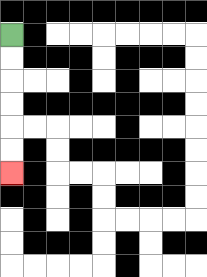{'start': '[0, 1]', 'end': '[0, 7]', 'path_directions': 'D,D,D,D,D,D', 'path_coordinates': '[[0, 1], [0, 2], [0, 3], [0, 4], [0, 5], [0, 6], [0, 7]]'}